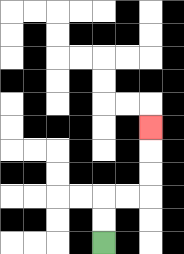{'start': '[4, 10]', 'end': '[6, 5]', 'path_directions': 'U,U,R,R,U,U,U', 'path_coordinates': '[[4, 10], [4, 9], [4, 8], [5, 8], [6, 8], [6, 7], [6, 6], [6, 5]]'}